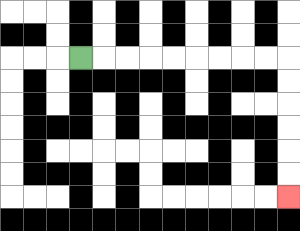{'start': '[3, 2]', 'end': '[12, 8]', 'path_directions': 'R,R,R,R,R,R,R,R,R,D,D,D,D,D,D', 'path_coordinates': '[[3, 2], [4, 2], [5, 2], [6, 2], [7, 2], [8, 2], [9, 2], [10, 2], [11, 2], [12, 2], [12, 3], [12, 4], [12, 5], [12, 6], [12, 7], [12, 8]]'}